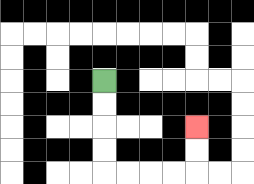{'start': '[4, 3]', 'end': '[8, 5]', 'path_directions': 'D,D,D,D,R,R,R,R,U,U', 'path_coordinates': '[[4, 3], [4, 4], [4, 5], [4, 6], [4, 7], [5, 7], [6, 7], [7, 7], [8, 7], [8, 6], [8, 5]]'}